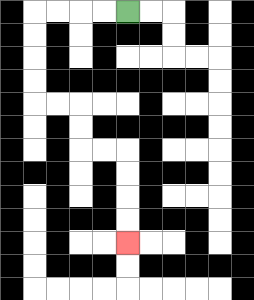{'start': '[5, 0]', 'end': '[5, 10]', 'path_directions': 'L,L,L,L,D,D,D,D,R,R,D,D,R,R,D,D,D,D', 'path_coordinates': '[[5, 0], [4, 0], [3, 0], [2, 0], [1, 0], [1, 1], [1, 2], [1, 3], [1, 4], [2, 4], [3, 4], [3, 5], [3, 6], [4, 6], [5, 6], [5, 7], [5, 8], [5, 9], [5, 10]]'}